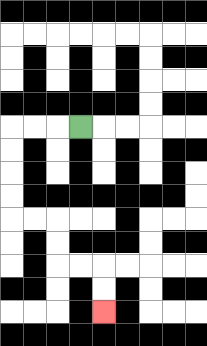{'start': '[3, 5]', 'end': '[4, 13]', 'path_directions': 'L,L,L,D,D,D,D,R,R,D,D,R,R,D,D', 'path_coordinates': '[[3, 5], [2, 5], [1, 5], [0, 5], [0, 6], [0, 7], [0, 8], [0, 9], [1, 9], [2, 9], [2, 10], [2, 11], [3, 11], [4, 11], [4, 12], [4, 13]]'}